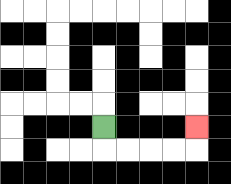{'start': '[4, 5]', 'end': '[8, 5]', 'path_directions': 'D,R,R,R,R,U', 'path_coordinates': '[[4, 5], [4, 6], [5, 6], [6, 6], [7, 6], [8, 6], [8, 5]]'}